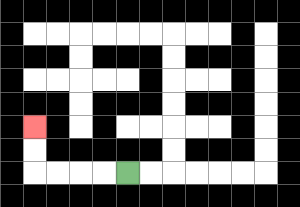{'start': '[5, 7]', 'end': '[1, 5]', 'path_directions': 'L,L,L,L,U,U', 'path_coordinates': '[[5, 7], [4, 7], [3, 7], [2, 7], [1, 7], [1, 6], [1, 5]]'}